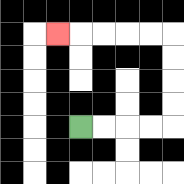{'start': '[3, 5]', 'end': '[2, 1]', 'path_directions': 'R,R,R,R,U,U,U,U,L,L,L,L,L', 'path_coordinates': '[[3, 5], [4, 5], [5, 5], [6, 5], [7, 5], [7, 4], [7, 3], [7, 2], [7, 1], [6, 1], [5, 1], [4, 1], [3, 1], [2, 1]]'}